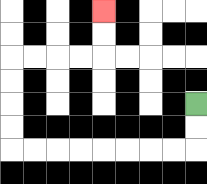{'start': '[8, 4]', 'end': '[4, 0]', 'path_directions': 'D,D,L,L,L,L,L,L,L,L,U,U,U,U,R,R,R,R,U,U', 'path_coordinates': '[[8, 4], [8, 5], [8, 6], [7, 6], [6, 6], [5, 6], [4, 6], [3, 6], [2, 6], [1, 6], [0, 6], [0, 5], [0, 4], [0, 3], [0, 2], [1, 2], [2, 2], [3, 2], [4, 2], [4, 1], [4, 0]]'}